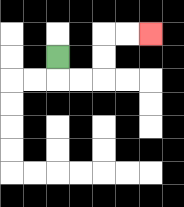{'start': '[2, 2]', 'end': '[6, 1]', 'path_directions': 'D,R,R,U,U,R,R', 'path_coordinates': '[[2, 2], [2, 3], [3, 3], [4, 3], [4, 2], [4, 1], [5, 1], [6, 1]]'}